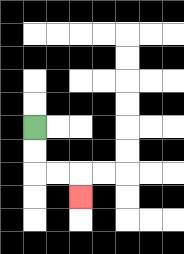{'start': '[1, 5]', 'end': '[3, 8]', 'path_directions': 'D,D,R,R,D', 'path_coordinates': '[[1, 5], [1, 6], [1, 7], [2, 7], [3, 7], [3, 8]]'}